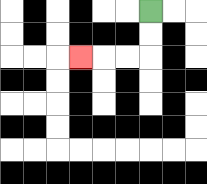{'start': '[6, 0]', 'end': '[3, 2]', 'path_directions': 'D,D,L,L,L', 'path_coordinates': '[[6, 0], [6, 1], [6, 2], [5, 2], [4, 2], [3, 2]]'}